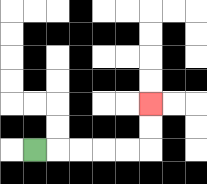{'start': '[1, 6]', 'end': '[6, 4]', 'path_directions': 'R,R,R,R,R,U,U', 'path_coordinates': '[[1, 6], [2, 6], [3, 6], [4, 6], [5, 6], [6, 6], [6, 5], [6, 4]]'}